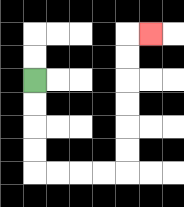{'start': '[1, 3]', 'end': '[6, 1]', 'path_directions': 'D,D,D,D,R,R,R,R,U,U,U,U,U,U,R', 'path_coordinates': '[[1, 3], [1, 4], [1, 5], [1, 6], [1, 7], [2, 7], [3, 7], [4, 7], [5, 7], [5, 6], [5, 5], [5, 4], [5, 3], [5, 2], [5, 1], [6, 1]]'}